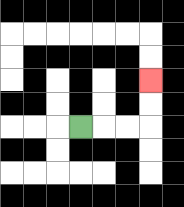{'start': '[3, 5]', 'end': '[6, 3]', 'path_directions': 'R,R,R,U,U', 'path_coordinates': '[[3, 5], [4, 5], [5, 5], [6, 5], [6, 4], [6, 3]]'}